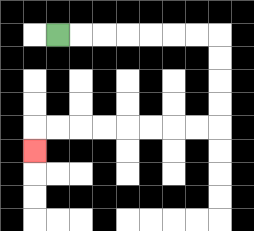{'start': '[2, 1]', 'end': '[1, 6]', 'path_directions': 'R,R,R,R,R,R,R,D,D,D,D,L,L,L,L,L,L,L,L,D', 'path_coordinates': '[[2, 1], [3, 1], [4, 1], [5, 1], [6, 1], [7, 1], [8, 1], [9, 1], [9, 2], [9, 3], [9, 4], [9, 5], [8, 5], [7, 5], [6, 5], [5, 5], [4, 5], [3, 5], [2, 5], [1, 5], [1, 6]]'}